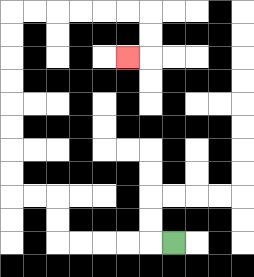{'start': '[7, 10]', 'end': '[5, 2]', 'path_directions': 'L,L,L,L,L,U,U,L,L,U,U,U,U,U,U,U,U,R,R,R,R,R,R,D,D,L', 'path_coordinates': '[[7, 10], [6, 10], [5, 10], [4, 10], [3, 10], [2, 10], [2, 9], [2, 8], [1, 8], [0, 8], [0, 7], [0, 6], [0, 5], [0, 4], [0, 3], [0, 2], [0, 1], [0, 0], [1, 0], [2, 0], [3, 0], [4, 0], [5, 0], [6, 0], [6, 1], [6, 2], [5, 2]]'}